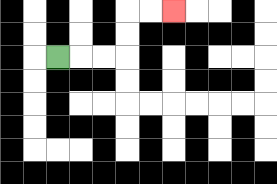{'start': '[2, 2]', 'end': '[7, 0]', 'path_directions': 'R,R,R,U,U,R,R', 'path_coordinates': '[[2, 2], [3, 2], [4, 2], [5, 2], [5, 1], [5, 0], [6, 0], [7, 0]]'}